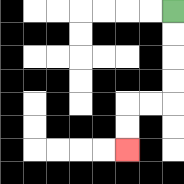{'start': '[7, 0]', 'end': '[5, 6]', 'path_directions': 'D,D,D,D,L,L,D,D', 'path_coordinates': '[[7, 0], [7, 1], [7, 2], [7, 3], [7, 4], [6, 4], [5, 4], [5, 5], [5, 6]]'}